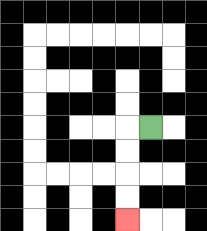{'start': '[6, 5]', 'end': '[5, 9]', 'path_directions': 'L,D,D,D,D', 'path_coordinates': '[[6, 5], [5, 5], [5, 6], [5, 7], [5, 8], [5, 9]]'}